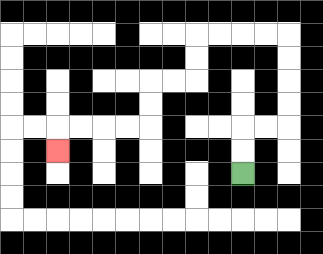{'start': '[10, 7]', 'end': '[2, 6]', 'path_directions': 'U,U,R,R,U,U,U,U,L,L,L,L,D,D,L,L,D,D,L,L,L,L,D', 'path_coordinates': '[[10, 7], [10, 6], [10, 5], [11, 5], [12, 5], [12, 4], [12, 3], [12, 2], [12, 1], [11, 1], [10, 1], [9, 1], [8, 1], [8, 2], [8, 3], [7, 3], [6, 3], [6, 4], [6, 5], [5, 5], [4, 5], [3, 5], [2, 5], [2, 6]]'}